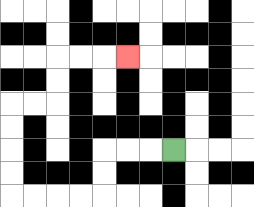{'start': '[7, 6]', 'end': '[5, 2]', 'path_directions': 'L,L,L,D,D,L,L,L,L,U,U,U,U,R,R,U,U,R,R,R', 'path_coordinates': '[[7, 6], [6, 6], [5, 6], [4, 6], [4, 7], [4, 8], [3, 8], [2, 8], [1, 8], [0, 8], [0, 7], [0, 6], [0, 5], [0, 4], [1, 4], [2, 4], [2, 3], [2, 2], [3, 2], [4, 2], [5, 2]]'}